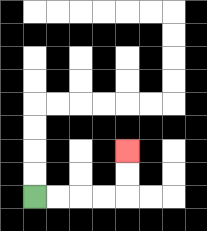{'start': '[1, 8]', 'end': '[5, 6]', 'path_directions': 'R,R,R,R,U,U', 'path_coordinates': '[[1, 8], [2, 8], [3, 8], [4, 8], [5, 8], [5, 7], [5, 6]]'}